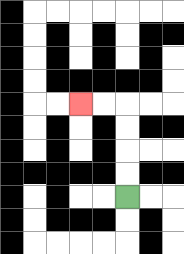{'start': '[5, 8]', 'end': '[3, 4]', 'path_directions': 'U,U,U,U,L,L', 'path_coordinates': '[[5, 8], [5, 7], [5, 6], [5, 5], [5, 4], [4, 4], [3, 4]]'}